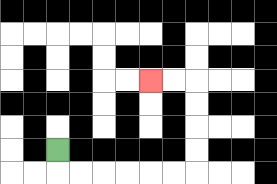{'start': '[2, 6]', 'end': '[6, 3]', 'path_directions': 'D,R,R,R,R,R,R,U,U,U,U,L,L', 'path_coordinates': '[[2, 6], [2, 7], [3, 7], [4, 7], [5, 7], [6, 7], [7, 7], [8, 7], [8, 6], [8, 5], [8, 4], [8, 3], [7, 3], [6, 3]]'}